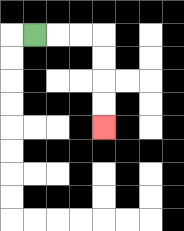{'start': '[1, 1]', 'end': '[4, 5]', 'path_directions': 'R,R,R,D,D,D,D', 'path_coordinates': '[[1, 1], [2, 1], [3, 1], [4, 1], [4, 2], [4, 3], [4, 4], [4, 5]]'}